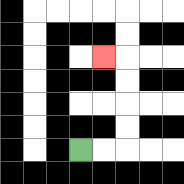{'start': '[3, 6]', 'end': '[4, 2]', 'path_directions': 'R,R,U,U,U,U,L', 'path_coordinates': '[[3, 6], [4, 6], [5, 6], [5, 5], [5, 4], [5, 3], [5, 2], [4, 2]]'}